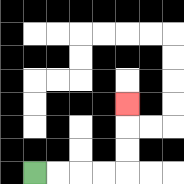{'start': '[1, 7]', 'end': '[5, 4]', 'path_directions': 'R,R,R,R,U,U,U', 'path_coordinates': '[[1, 7], [2, 7], [3, 7], [4, 7], [5, 7], [5, 6], [5, 5], [5, 4]]'}